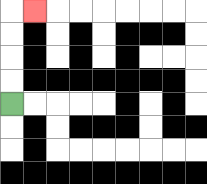{'start': '[0, 4]', 'end': '[1, 0]', 'path_directions': 'U,U,U,U,R', 'path_coordinates': '[[0, 4], [0, 3], [0, 2], [0, 1], [0, 0], [1, 0]]'}